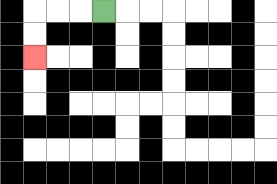{'start': '[4, 0]', 'end': '[1, 2]', 'path_directions': 'L,L,L,D,D', 'path_coordinates': '[[4, 0], [3, 0], [2, 0], [1, 0], [1, 1], [1, 2]]'}